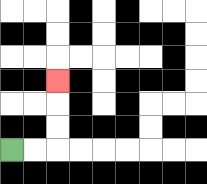{'start': '[0, 6]', 'end': '[2, 3]', 'path_directions': 'R,R,U,U,U', 'path_coordinates': '[[0, 6], [1, 6], [2, 6], [2, 5], [2, 4], [2, 3]]'}